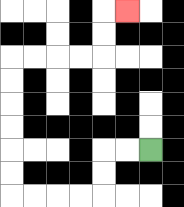{'start': '[6, 6]', 'end': '[5, 0]', 'path_directions': 'L,L,D,D,L,L,L,L,U,U,U,U,U,U,R,R,R,R,U,U,R', 'path_coordinates': '[[6, 6], [5, 6], [4, 6], [4, 7], [4, 8], [3, 8], [2, 8], [1, 8], [0, 8], [0, 7], [0, 6], [0, 5], [0, 4], [0, 3], [0, 2], [1, 2], [2, 2], [3, 2], [4, 2], [4, 1], [4, 0], [5, 0]]'}